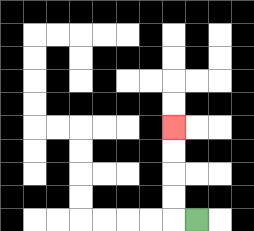{'start': '[8, 9]', 'end': '[7, 5]', 'path_directions': 'L,U,U,U,U', 'path_coordinates': '[[8, 9], [7, 9], [7, 8], [7, 7], [7, 6], [7, 5]]'}